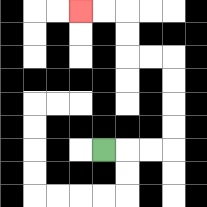{'start': '[4, 6]', 'end': '[3, 0]', 'path_directions': 'R,R,R,U,U,U,U,L,L,U,U,L,L', 'path_coordinates': '[[4, 6], [5, 6], [6, 6], [7, 6], [7, 5], [7, 4], [7, 3], [7, 2], [6, 2], [5, 2], [5, 1], [5, 0], [4, 0], [3, 0]]'}